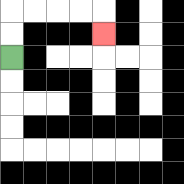{'start': '[0, 2]', 'end': '[4, 1]', 'path_directions': 'U,U,R,R,R,R,D', 'path_coordinates': '[[0, 2], [0, 1], [0, 0], [1, 0], [2, 0], [3, 0], [4, 0], [4, 1]]'}